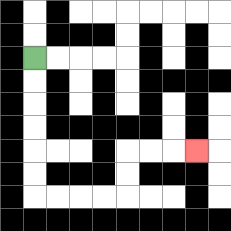{'start': '[1, 2]', 'end': '[8, 6]', 'path_directions': 'D,D,D,D,D,D,R,R,R,R,U,U,R,R,R', 'path_coordinates': '[[1, 2], [1, 3], [1, 4], [1, 5], [1, 6], [1, 7], [1, 8], [2, 8], [3, 8], [4, 8], [5, 8], [5, 7], [5, 6], [6, 6], [7, 6], [8, 6]]'}